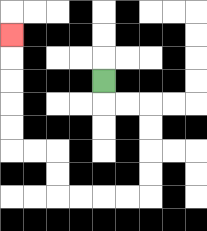{'start': '[4, 3]', 'end': '[0, 1]', 'path_directions': 'D,R,R,D,D,D,D,L,L,L,L,U,U,L,L,U,U,U,U,U', 'path_coordinates': '[[4, 3], [4, 4], [5, 4], [6, 4], [6, 5], [6, 6], [6, 7], [6, 8], [5, 8], [4, 8], [3, 8], [2, 8], [2, 7], [2, 6], [1, 6], [0, 6], [0, 5], [0, 4], [0, 3], [0, 2], [0, 1]]'}